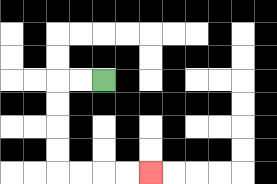{'start': '[4, 3]', 'end': '[6, 7]', 'path_directions': 'L,L,D,D,D,D,R,R,R,R', 'path_coordinates': '[[4, 3], [3, 3], [2, 3], [2, 4], [2, 5], [2, 6], [2, 7], [3, 7], [4, 7], [5, 7], [6, 7]]'}